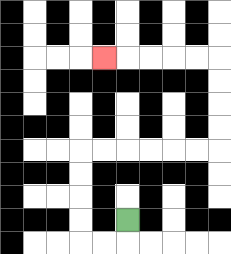{'start': '[5, 9]', 'end': '[4, 2]', 'path_directions': 'D,L,L,U,U,U,U,R,R,R,R,R,R,U,U,U,U,L,L,L,L,L', 'path_coordinates': '[[5, 9], [5, 10], [4, 10], [3, 10], [3, 9], [3, 8], [3, 7], [3, 6], [4, 6], [5, 6], [6, 6], [7, 6], [8, 6], [9, 6], [9, 5], [9, 4], [9, 3], [9, 2], [8, 2], [7, 2], [6, 2], [5, 2], [4, 2]]'}